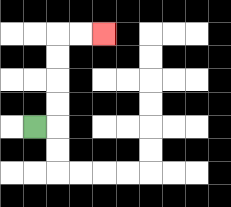{'start': '[1, 5]', 'end': '[4, 1]', 'path_directions': 'R,U,U,U,U,R,R', 'path_coordinates': '[[1, 5], [2, 5], [2, 4], [2, 3], [2, 2], [2, 1], [3, 1], [4, 1]]'}